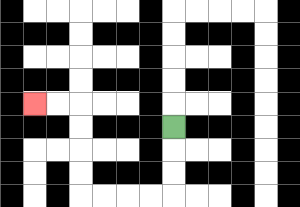{'start': '[7, 5]', 'end': '[1, 4]', 'path_directions': 'D,D,D,L,L,L,L,U,U,U,U,L,L', 'path_coordinates': '[[7, 5], [7, 6], [7, 7], [7, 8], [6, 8], [5, 8], [4, 8], [3, 8], [3, 7], [3, 6], [3, 5], [3, 4], [2, 4], [1, 4]]'}